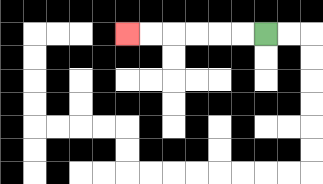{'start': '[11, 1]', 'end': '[5, 1]', 'path_directions': 'L,L,L,L,L,L', 'path_coordinates': '[[11, 1], [10, 1], [9, 1], [8, 1], [7, 1], [6, 1], [5, 1]]'}